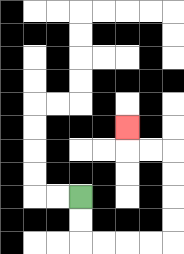{'start': '[3, 8]', 'end': '[5, 5]', 'path_directions': 'D,D,R,R,R,R,U,U,U,U,L,L,U', 'path_coordinates': '[[3, 8], [3, 9], [3, 10], [4, 10], [5, 10], [6, 10], [7, 10], [7, 9], [7, 8], [7, 7], [7, 6], [6, 6], [5, 6], [5, 5]]'}